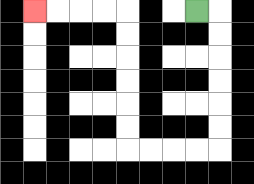{'start': '[8, 0]', 'end': '[1, 0]', 'path_directions': 'R,D,D,D,D,D,D,L,L,L,L,U,U,U,U,U,U,L,L,L,L', 'path_coordinates': '[[8, 0], [9, 0], [9, 1], [9, 2], [9, 3], [9, 4], [9, 5], [9, 6], [8, 6], [7, 6], [6, 6], [5, 6], [5, 5], [5, 4], [5, 3], [5, 2], [5, 1], [5, 0], [4, 0], [3, 0], [2, 0], [1, 0]]'}